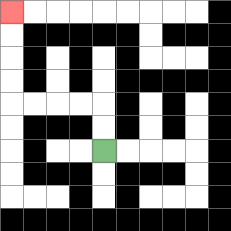{'start': '[4, 6]', 'end': '[0, 0]', 'path_directions': 'U,U,L,L,L,L,U,U,U,U', 'path_coordinates': '[[4, 6], [4, 5], [4, 4], [3, 4], [2, 4], [1, 4], [0, 4], [0, 3], [0, 2], [0, 1], [0, 0]]'}